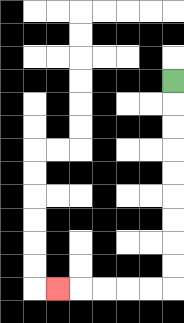{'start': '[7, 3]', 'end': '[2, 12]', 'path_directions': 'D,D,D,D,D,D,D,D,D,L,L,L,L,L', 'path_coordinates': '[[7, 3], [7, 4], [7, 5], [7, 6], [7, 7], [7, 8], [7, 9], [7, 10], [7, 11], [7, 12], [6, 12], [5, 12], [4, 12], [3, 12], [2, 12]]'}